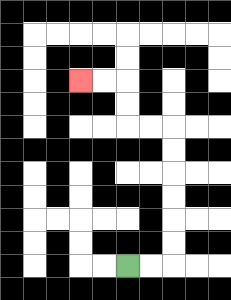{'start': '[5, 11]', 'end': '[3, 3]', 'path_directions': 'R,R,U,U,U,U,U,U,L,L,U,U,L,L', 'path_coordinates': '[[5, 11], [6, 11], [7, 11], [7, 10], [7, 9], [7, 8], [7, 7], [7, 6], [7, 5], [6, 5], [5, 5], [5, 4], [5, 3], [4, 3], [3, 3]]'}